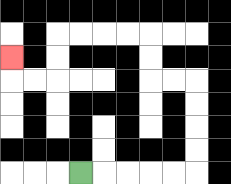{'start': '[3, 7]', 'end': '[0, 2]', 'path_directions': 'R,R,R,R,R,U,U,U,U,L,L,U,U,L,L,L,L,D,D,L,L,U', 'path_coordinates': '[[3, 7], [4, 7], [5, 7], [6, 7], [7, 7], [8, 7], [8, 6], [8, 5], [8, 4], [8, 3], [7, 3], [6, 3], [6, 2], [6, 1], [5, 1], [4, 1], [3, 1], [2, 1], [2, 2], [2, 3], [1, 3], [0, 3], [0, 2]]'}